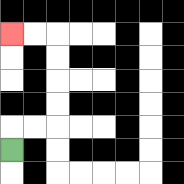{'start': '[0, 6]', 'end': '[0, 1]', 'path_directions': 'U,R,R,U,U,U,U,L,L', 'path_coordinates': '[[0, 6], [0, 5], [1, 5], [2, 5], [2, 4], [2, 3], [2, 2], [2, 1], [1, 1], [0, 1]]'}